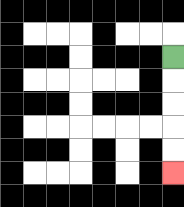{'start': '[7, 2]', 'end': '[7, 7]', 'path_directions': 'D,D,D,D,D', 'path_coordinates': '[[7, 2], [7, 3], [7, 4], [7, 5], [7, 6], [7, 7]]'}